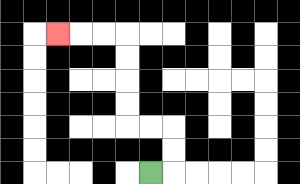{'start': '[6, 7]', 'end': '[2, 1]', 'path_directions': 'R,U,U,L,L,U,U,U,U,L,L,L', 'path_coordinates': '[[6, 7], [7, 7], [7, 6], [7, 5], [6, 5], [5, 5], [5, 4], [5, 3], [5, 2], [5, 1], [4, 1], [3, 1], [2, 1]]'}